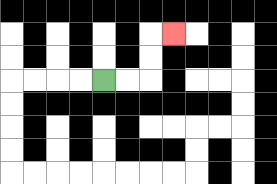{'start': '[4, 3]', 'end': '[7, 1]', 'path_directions': 'R,R,U,U,R', 'path_coordinates': '[[4, 3], [5, 3], [6, 3], [6, 2], [6, 1], [7, 1]]'}